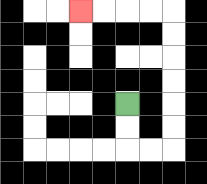{'start': '[5, 4]', 'end': '[3, 0]', 'path_directions': 'D,D,R,R,U,U,U,U,U,U,L,L,L,L', 'path_coordinates': '[[5, 4], [5, 5], [5, 6], [6, 6], [7, 6], [7, 5], [7, 4], [7, 3], [7, 2], [7, 1], [7, 0], [6, 0], [5, 0], [4, 0], [3, 0]]'}